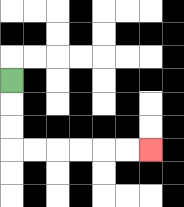{'start': '[0, 3]', 'end': '[6, 6]', 'path_directions': 'D,D,D,R,R,R,R,R,R', 'path_coordinates': '[[0, 3], [0, 4], [0, 5], [0, 6], [1, 6], [2, 6], [3, 6], [4, 6], [5, 6], [6, 6]]'}